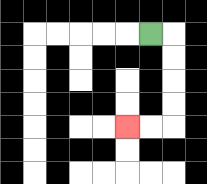{'start': '[6, 1]', 'end': '[5, 5]', 'path_directions': 'R,D,D,D,D,L,L', 'path_coordinates': '[[6, 1], [7, 1], [7, 2], [7, 3], [7, 4], [7, 5], [6, 5], [5, 5]]'}